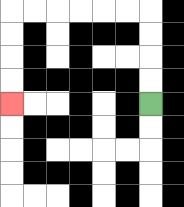{'start': '[6, 4]', 'end': '[0, 4]', 'path_directions': 'U,U,U,U,L,L,L,L,L,L,D,D,D,D', 'path_coordinates': '[[6, 4], [6, 3], [6, 2], [6, 1], [6, 0], [5, 0], [4, 0], [3, 0], [2, 0], [1, 0], [0, 0], [0, 1], [0, 2], [0, 3], [0, 4]]'}